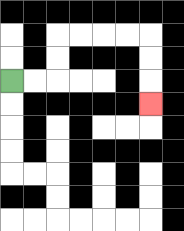{'start': '[0, 3]', 'end': '[6, 4]', 'path_directions': 'R,R,U,U,R,R,R,R,D,D,D', 'path_coordinates': '[[0, 3], [1, 3], [2, 3], [2, 2], [2, 1], [3, 1], [4, 1], [5, 1], [6, 1], [6, 2], [6, 3], [6, 4]]'}